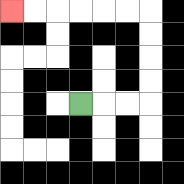{'start': '[3, 4]', 'end': '[0, 0]', 'path_directions': 'R,R,R,U,U,U,U,L,L,L,L,L,L', 'path_coordinates': '[[3, 4], [4, 4], [5, 4], [6, 4], [6, 3], [6, 2], [6, 1], [6, 0], [5, 0], [4, 0], [3, 0], [2, 0], [1, 0], [0, 0]]'}